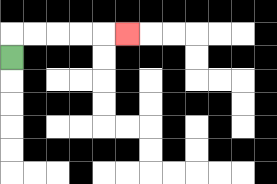{'start': '[0, 2]', 'end': '[5, 1]', 'path_directions': 'U,R,R,R,R,R', 'path_coordinates': '[[0, 2], [0, 1], [1, 1], [2, 1], [3, 1], [4, 1], [5, 1]]'}